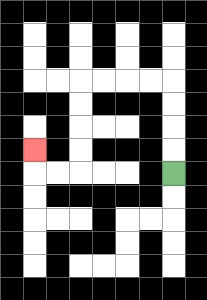{'start': '[7, 7]', 'end': '[1, 6]', 'path_directions': 'U,U,U,U,L,L,L,L,D,D,D,D,L,L,U', 'path_coordinates': '[[7, 7], [7, 6], [7, 5], [7, 4], [7, 3], [6, 3], [5, 3], [4, 3], [3, 3], [3, 4], [3, 5], [3, 6], [3, 7], [2, 7], [1, 7], [1, 6]]'}